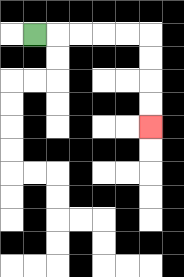{'start': '[1, 1]', 'end': '[6, 5]', 'path_directions': 'R,R,R,R,R,D,D,D,D', 'path_coordinates': '[[1, 1], [2, 1], [3, 1], [4, 1], [5, 1], [6, 1], [6, 2], [6, 3], [6, 4], [6, 5]]'}